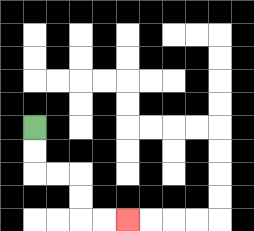{'start': '[1, 5]', 'end': '[5, 9]', 'path_directions': 'D,D,R,R,D,D,R,R', 'path_coordinates': '[[1, 5], [1, 6], [1, 7], [2, 7], [3, 7], [3, 8], [3, 9], [4, 9], [5, 9]]'}